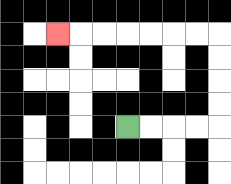{'start': '[5, 5]', 'end': '[2, 1]', 'path_directions': 'R,R,R,R,U,U,U,U,L,L,L,L,L,L,L', 'path_coordinates': '[[5, 5], [6, 5], [7, 5], [8, 5], [9, 5], [9, 4], [9, 3], [9, 2], [9, 1], [8, 1], [7, 1], [6, 1], [5, 1], [4, 1], [3, 1], [2, 1]]'}